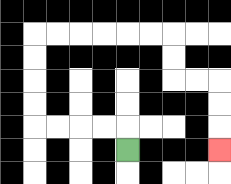{'start': '[5, 6]', 'end': '[9, 6]', 'path_directions': 'U,L,L,L,L,U,U,U,U,R,R,R,R,R,R,D,D,R,R,D,D,D', 'path_coordinates': '[[5, 6], [5, 5], [4, 5], [3, 5], [2, 5], [1, 5], [1, 4], [1, 3], [1, 2], [1, 1], [2, 1], [3, 1], [4, 1], [5, 1], [6, 1], [7, 1], [7, 2], [7, 3], [8, 3], [9, 3], [9, 4], [9, 5], [9, 6]]'}